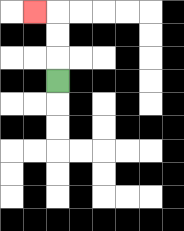{'start': '[2, 3]', 'end': '[1, 0]', 'path_directions': 'U,U,U,L', 'path_coordinates': '[[2, 3], [2, 2], [2, 1], [2, 0], [1, 0]]'}